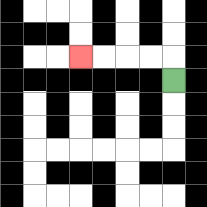{'start': '[7, 3]', 'end': '[3, 2]', 'path_directions': 'U,L,L,L,L', 'path_coordinates': '[[7, 3], [7, 2], [6, 2], [5, 2], [4, 2], [3, 2]]'}